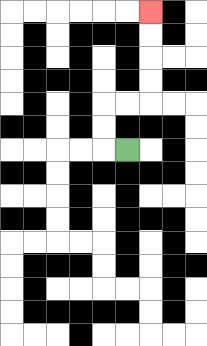{'start': '[5, 6]', 'end': '[6, 0]', 'path_directions': 'L,U,U,R,R,U,U,U,U', 'path_coordinates': '[[5, 6], [4, 6], [4, 5], [4, 4], [5, 4], [6, 4], [6, 3], [6, 2], [6, 1], [6, 0]]'}